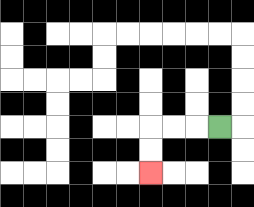{'start': '[9, 5]', 'end': '[6, 7]', 'path_directions': 'L,L,L,D,D', 'path_coordinates': '[[9, 5], [8, 5], [7, 5], [6, 5], [6, 6], [6, 7]]'}